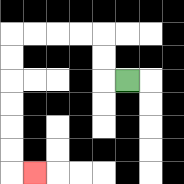{'start': '[5, 3]', 'end': '[1, 7]', 'path_directions': 'L,U,U,L,L,L,L,D,D,D,D,D,D,R', 'path_coordinates': '[[5, 3], [4, 3], [4, 2], [4, 1], [3, 1], [2, 1], [1, 1], [0, 1], [0, 2], [0, 3], [0, 4], [0, 5], [0, 6], [0, 7], [1, 7]]'}